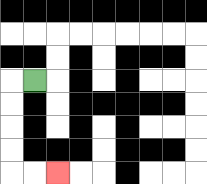{'start': '[1, 3]', 'end': '[2, 7]', 'path_directions': 'L,D,D,D,D,R,R', 'path_coordinates': '[[1, 3], [0, 3], [0, 4], [0, 5], [0, 6], [0, 7], [1, 7], [2, 7]]'}